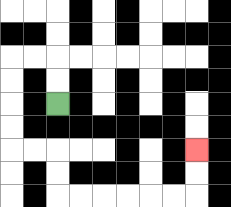{'start': '[2, 4]', 'end': '[8, 6]', 'path_directions': 'U,U,L,L,D,D,D,D,R,R,D,D,R,R,R,R,R,R,U,U', 'path_coordinates': '[[2, 4], [2, 3], [2, 2], [1, 2], [0, 2], [0, 3], [0, 4], [0, 5], [0, 6], [1, 6], [2, 6], [2, 7], [2, 8], [3, 8], [4, 8], [5, 8], [6, 8], [7, 8], [8, 8], [8, 7], [8, 6]]'}